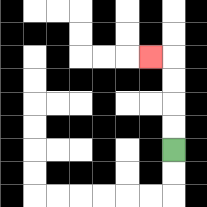{'start': '[7, 6]', 'end': '[6, 2]', 'path_directions': 'U,U,U,U,L', 'path_coordinates': '[[7, 6], [7, 5], [7, 4], [7, 3], [7, 2], [6, 2]]'}